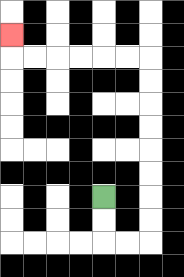{'start': '[4, 8]', 'end': '[0, 1]', 'path_directions': 'D,D,R,R,U,U,U,U,U,U,U,U,L,L,L,L,L,L,U', 'path_coordinates': '[[4, 8], [4, 9], [4, 10], [5, 10], [6, 10], [6, 9], [6, 8], [6, 7], [6, 6], [6, 5], [6, 4], [6, 3], [6, 2], [5, 2], [4, 2], [3, 2], [2, 2], [1, 2], [0, 2], [0, 1]]'}